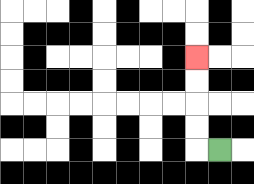{'start': '[9, 6]', 'end': '[8, 2]', 'path_directions': 'L,U,U,U,U', 'path_coordinates': '[[9, 6], [8, 6], [8, 5], [8, 4], [8, 3], [8, 2]]'}